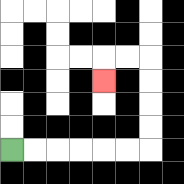{'start': '[0, 6]', 'end': '[4, 3]', 'path_directions': 'R,R,R,R,R,R,U,U,U,U,L,L,D', 'path_coordinates': '[[0, 6], [1, 6], [2, 6], [3, 6], [4, 6], [5, 6], [6, 6], [6, 5], [6, 4], [6, 3], [6, 2], [5, 2], [4, 2], [4, 3]]'}